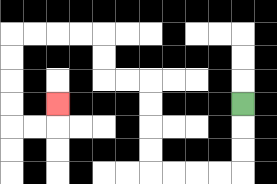{'start': '[10, 4]', 'end': '[2, 4]', 'path_directions': 'D,D,D,L,L,L,L,U,U,U,U,L,L,U,U,L,L,L,L,D,D,D,D,R,R,U', 'path_coordinates': '[[10, 4], [10, 5], [10, 6], [10, 7], [9, 7], [8, 7], [7, 7], [6, 7], [6, 6], [6, 5], [6, 4], [6, 3], [5, 3], [4, 3], [4, 2], [4, 1], [3, 1], [2, 1], [1, 1], [0, 1], [0, 2], [0, 3], [0, 4], [0, 5], [1, 5], [2, 5], [2, 4]]'}